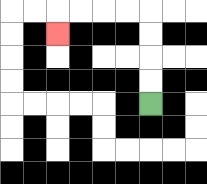{'start': '[6, 4]', 'end': '[2, 1]', 'path_directions': 'U,U,U,U,L,L,L,L,D', 'path_coordinates': '[[6, 4], [6, 3], [6, 2], [6, 1], [6, 0], [5, 0], [4, 0], [3, 0], [2, 0], [2, 1]]'}